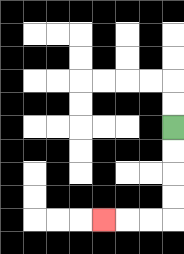{'start': '[7, 5]', 'end': '[4, 9]', 'path_directions': 'D,D,D,D,L,L,L', 'path_coordinates': '[[7, 5], [7, 6], [7, 7], [7, 8], [7, 9], [6, 9], [5, 9], [4, 9]]'}